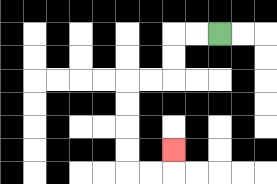{'start': '[9, 1]', 'end': '[7, 6]', 'path_directions': 'L,L,D,D,L,L,D,D,D,D,R,R,U', 'path_coordinates': '[[9, 1], [8, 1], [7, 1], [7, 2], [7, 3], [6, 3], [5, 3], [5, 4], [5, 5], [5, 6], [5, 7], [6, 7], [7, 7], [7, 6]]'}